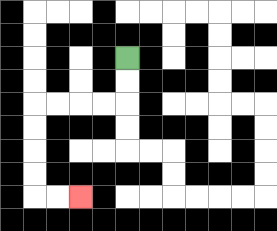{'start': '[5, 2]', 'end': '[3, 8]', 'path_directions': 'D,D,L,L,L,L,D,D,D,D,R,R', 'path_coordinates': '[[5, 2], [5, 3], [5, 4], [4, 4], [3, 4], [2, 4], [1, 4], [1, 5], [1, 6], [1, 7], [1, 8], [2, 8], [3, 8]]'}